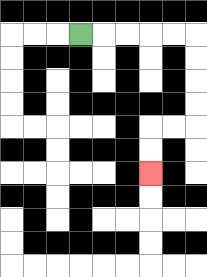{'start': '[3, 1]', 'end': '[6, 7]', 'path_directions': 'R,R,R,R,R,D,D,D,D,L,L,D,D', 'path_coordinates': '[[3, 1], [4, 1], [5, 1], [6, 1], [7, 1], [8, 1], [8, 2], [8, 3], [8, 4], [8, 5], [7, 5], [6, 5], [6, 6], [6, 7]]'}